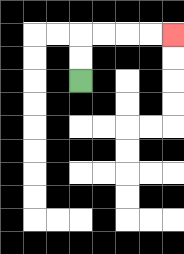{'start': '[3, 3]', 'end': '[7, 1]', 'path_directions': 'U,U,R,R,R,R', 'path_coordinates': '[[3, 3], [3, 2], [3, 1], [4, 1], [5, 1], [6, 1], [7, 1]]'}